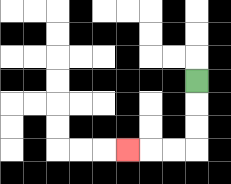{'start': '[8, 3]', 'end': '[5, 6]', 'path_directions': 'D,D,D,L,L,L', 'path_coordinates': '[[8, 3], [8, 4], [8, 5], [8, 6], [7, 6], [6, 6], [5, 6]]'}